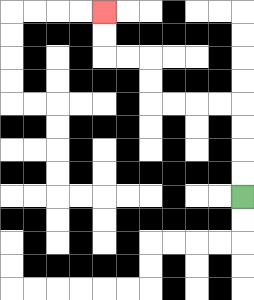{'start': '[10, 8]', 'end': '[4, 0]', 'path_directions': 'U,U,U,U,L,L,L,L,U,U,L,L,U,U', 'path_coordinates': '[[10, 8], [10, 7], [10, 6], [10, 5], [10, 4], [9, 4], [8, 4], [7, 4], [6, 4], [6, 3], [6, 2], [5, 2], [4, 2], [4, 1], [4, 0]]'}